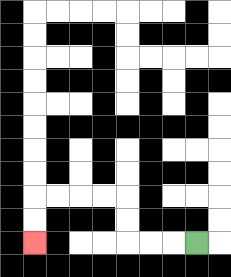{'start': '[8, 10]', 'end': '[1, 10]', 'path_directions': 'L,L,L,U,U,L,L,L,L,D,D', 'path_coordinates': '[[8, 10], [7, 10], [6, 10], [5, 10], [5, 9], [5, 8], [4, 8], [3, 8], [2, 8], [1, 8], [1, 9], [1, 10]]'}